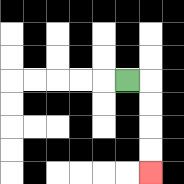{'start': '[5, 3]', 'end': '[6, 7]', 'path_directions': 'R,D,D,D,D', 'path_coordinates': '[[5, 3], [6, 3], [6, 4], [6, 5], [6, 6], [6, 7]]'}